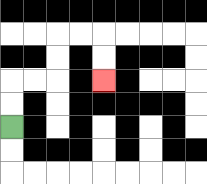{'start': '[0, 5]', 'end': '[4, 3]', 'path_directions': 'U,U,R,R,U,U,R,R,D,D', 'path_coordinates': '[[0, 5], [0, 4], [0, 3], [1, 3], [2, 3], [2, 2], [2, 1], [3, 1], [4, 1], [4, 2], [4, 3]]'}